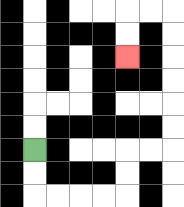{'start': '[1, 6]', 'end': '[5, 2]', 'path_directions': 'D,D,R,R,R,R,U,U,R,R,U,U,U,U,U,U,L,L,D,D', 'path_coordinates': '[[1, 6], [1, 7], [1, 8], [2, 8], [3, 8], [4, 8], [5, 8], [5, 7], [5, 6], [6, 6], [7, 6], [7, 5], [7, 4], [7, 3], [7, 2], [7, 1], [7, 0], [6, 0], [5, 0], [5, 1], [5, 2]]'}